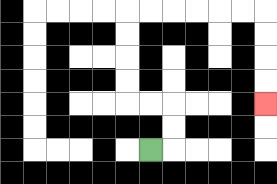{'start': '[6, 6]', 'end': '[11, 4]', 'path_directions': 'R,U,U,L,L,U,U,U,U,R,R,R,R,R,R,D,D,D,D', 'path_coordinates': '[[6, 6], [7, 6], [7, 5], [7, 4], [6, 4], [5, 4], [5, 3], [5, 2], [5, 1], [5, 0], [6, 0], [7, 0], [8, 0], [9, 0], [10, 0], [11, 0], [11, 1], [11, 2], [11, 3], [11, 4]]'}